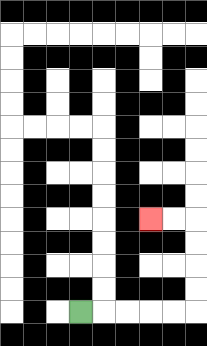{'start': '[3, 13]', 'end': '[6, 9]', 'path_directions': 'R,R,R,R,R,U,U,U,U,L,L', 'path_coordinates': '[[3, 13], [4, 13], [5, 13], [6, 13], [7, 13], [8, 13], [8, 12], [8, 11], [8, 10], [8, 9], [7, 9], [6, 9]]'}